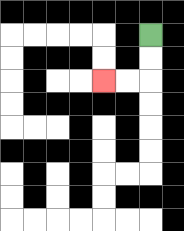{'start': '[6, 1]', 'end': '[4, 3]', 'path_directions': 'D,D,L,L', 'path_coordinates': '[[6, 1], [6, 2], [6, 3], [5, 3], [4, 3]]'}